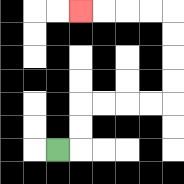{'start': '[2, 6]', 'end': '[3, 0]', 'path_directions': 'R,U,U,R,R,R,R,U,U,U,U,L,L,L,L', 'path_coordinates': '[[2, 6], [3, 6], [3, 5], [3, 4], [4, 4], [5, 4], [6, 4], [7, 4], [7, 3], [7, 2], [7, 1], [7, 0], [6, 0], [5, 0], [4, 0], [3, 0]]'}